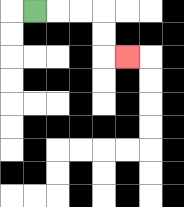{'start': '[1, 0]', 'end': '[5, 2]', 'path_directions': 'R,R,R,D,D,R', 'path_coordinates': '[[1, 0], [2, 0], [3, 0], [4, 0], [4, 1], [4, 2], [5, 2]]'}